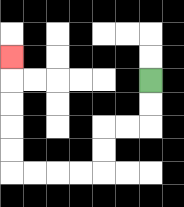{'start': '[6, 3]', 'end': '[0, 2]', 'path_directions': 'D,D,L,L,D,D,L,L,L,L,U,U,U,U,U', 'path_coordinates': '[[6, 3], [6, 4], [6, 5], [5, 5], [4, 5], [4, 6], [4, 7], [3, 7], [2, 7], [1, 7], [0, 7], [0, 6], [0, 5], [0, 4], [0, 3], [0, 2]]'}